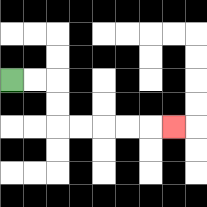{'start': '[0, 3]', 'end': '[7, 5]', 'path_directions': 'R,R,D,D,R,R,R,R,R', 'path_coordinates': '[[0, 3], [1, 3], [2, 3], [2, 4], [2, 5], [3, 5], [4, 5], [5, 5], [6, 5], [7, 5]]'}